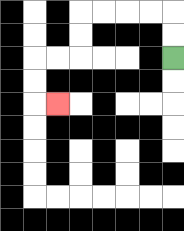{'start': '[7, 2]', 'end': '[2, 4]', 'path_directions': 'U,U,L,L,L,L,D,D,L,L,D,D,R', 'path_coordinates': '[[7, 2], [7, 1], [7, 0], [6, 0], [5, 0], [4, 0], [3, 0], [3, 1], [3, 2], [2, 2], [1, 2], [1, 3], [1, 4], [2, 4]]'}